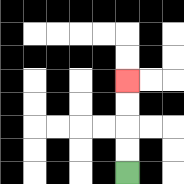{'start': '[5, 7]', 'end': '[5, 3]', 'path_directions': 'U,U,U,U', 'path_coordinates': '[[5, 7], [5, 6], [5, 5], [5, 4], [5, 3]]'}